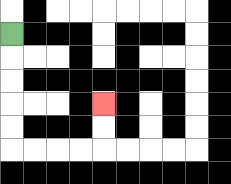{'start': '[0, 1]', 'end': '[4, 4]', 'path_directions': 'D,D,D,D,D,R,R,R,R,U,U', 'path_coordinates': '[[0, 1], [0, 2], [0, 3], [0, 4], [0, 5], [0, 6], [1, 6], [2, 6], [3, 6], [4, 6], [4, 5], [4, 4]]'}